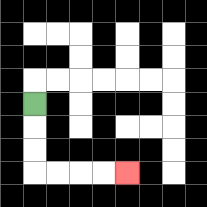{'start': '[1, 4]', 'end': '[5, 7]', 'path_directions': 'D,D,D,R,R,R,R', 'path_coordinates': '[[1, 4], [1, 5], [1, 6], [1, 7], [2, 7], [3, 7], [4, 7], [5, 7]]'}